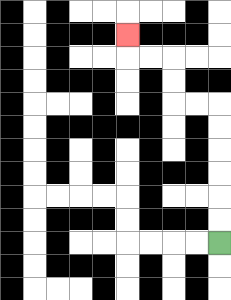{'start': '[9, 10]', 'end': '[5, 1]', 'path_directions': 'U,U,U,U,U,U,L,L,U,U,L,L,U', 'path_coordinates': '[[9, 10], [9, 9], [9, 8], [9, 7], [9, 6], [9, 5], [9, 4], [8, 4], [7, 4], [7, 3], [7, 2], [6, 2], [5, 2], [5, 1]]'}